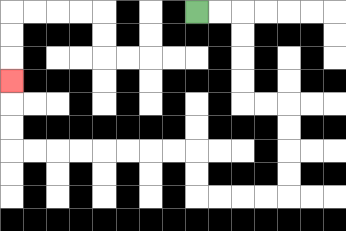{'start': '[8, 0]', 'end': '[0, 3]', 'path_directions': 'R,R,D,D,D,D,R,R,D,D,D,D,L,L,L,L,U,U,L,L,L,L,L,L,L,L,U,U,U', 'path_coordinates': '[[8, 0], [9, 0], [10, 0], [10, 1], [10, 2], [10, 3], [10, 4], [11, 4], [12, 4], [12, 5], [12, 6], [12, 7], [12, 8], [11, 8], [10, 8], [9, 8], [8, 8], [8, 7], [8, 6], [7, 6], [6, 6], [5, 6], [4, 6], [3, 6], [2, 6], [1, 6], [0, 6], [0, 5], [0, 4], [0, 3]]'}